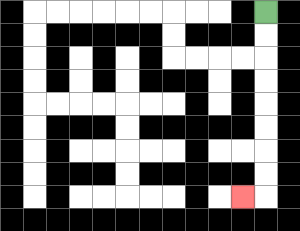{'start': '[11, 0]', 'end': '[10, 8]', 'path_directions': 'D,D,D,D,D,D,D,D,L', 'path_coordinates': '[[11, 0], [11, 1], [11, 2], [11, 3], [11, 4], [11, 5], [11, 6], [11, 7], [11, 8], [10, 8]]'}